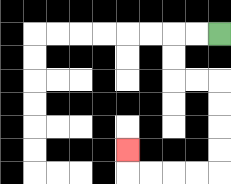{'start': '[9, 1]', 'end': '[5, 6]', 'path_directions': 'L,L,D,D,R,R,D,D,D,D,L,L,L,L,U', 'path_coordinates': '[[9, 1], [8, 1], [7, 1], [7, 2], [7, 3], [8, 3], [9, 3], [9, 4], [9, 5], [9, 6], [9, 7], [8, 7], [7, 7], [6, 7], [5, 7], [5, 6]]'}